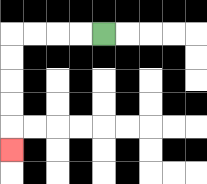{'start': '[4, 1]', 'end': '[0, 6]', 'path_directions': 'L,L,L,L,D,D,D,D,D', 'path_coordinates': '[[4, 1], [3, 1], [2, 1], [1, 1], [0, 1], [0, 2], [0, 3], [0, 4], [0, 5], [0, 6]]'}